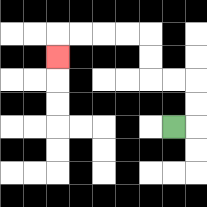{'start': '[7, 5]', 'end': '[2, 2]', 'path_directions': 'R,U,U,L,L,U,U,L,L,L,L,D', 'path_coordinates': '[[7, 5], [8, 5], [8, 4], [8, 3], [7, 3], [6, 3], [6, 2], [6, 1], [5, 1], [4, 1], [3, 1], [2, 1], [2, 2]]'}